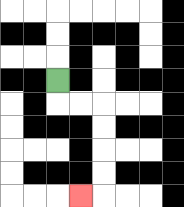{'start': '[2, 3]', 'end': '[3, 8]', 'path_directions': 'D,R,R,D,D,D,D,L', 'path_coordinates': '[[2, 3], [2, 4], [3, 4], [4, 4], [4, 5], [4, 6], [4, 7], [4, 8], [3, 8]]'}